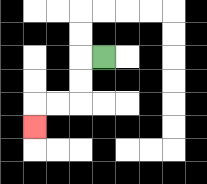{'start': '[4, 2]', 'end': '[1, 5]', 'path_directions': 'L,D,D,L,L,D', 'path_coordinates': '[[4, 2], [3, 2], [3, 3], [3, 4], [2, 4], [1, 4], [1, 5]]'}